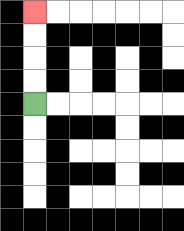{'start': '[1, 4]', 'end': '[1, 0]', 'path_directions': 'U,U,U,U', 'path_coordinates': '[[1, 4], [1, 3], [1, 2], [1, 1], [1, 0]]'}